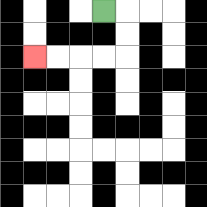{'start': '[4, 0]', 'end': '[1, 2]', 'path_directions': 'R,D,D,L,L,L,L', 'path_coordinates': '[[4, 0], [5, 0], [5, 1], [5, 2], [4, 2], [3, 2], [2, 2], [1, 2]]'}